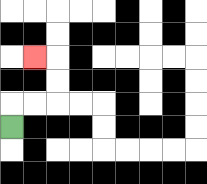{'start': '[0, 5]', 'end': '[1, 2]', 'path_directions': 'U,R,R,U,U,L', 'path_coordinates': '[[0, 5], [0, 4], [1, 4], [2, 4], [2, 3], [2, 2], [1, 2]]'}